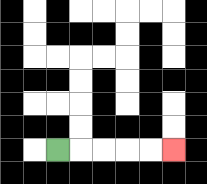{'start': '[2, 6]', 'end': '[7, 6]', 'path_directions': 'R,R,R,R,R', 'path_coordinates': '[[2, 6], [3, 6], [4, 6], [5, 6], [6, 6], [7, 6]]'}